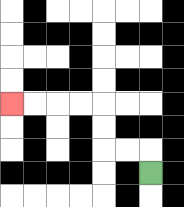{'start': '[6, 7]', 'end': '[0, 4]', 'path_directions': 'U,L,L,U,U,L,L,L,L', 'path_coordinates': '[[6, 7], [6, 6], [5, 6], [4, 6], [4, 5], [4, 4], [3, 4], [2, 4], [1, 4], [0, 4]]'}